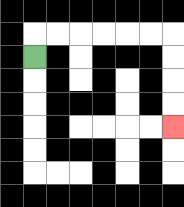{'start': '[1, 2]', 'end': '[7, 5]', 'path_directions': 'U,R,R,R,R,R,R,D,D,D,D', 'path_coordinates': '[[1, 2], [1, 1], [2, 1], [3, 1], [4, 1], [5, 1], [6, 1], [7, 1], [7, 2], [7, 3], [7, 4], [7, 5]]'}